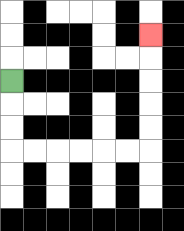{'start': '[0, 3]', 'end': '[6, 1]', 'path_directions': 'D,D,D,R,R,R,R,R,R,U,U,U,U,U', 'path_coordinates': '[[0, 3], [0, 4], [0, 5], [0, 6], [1, 6], [2, 6], [3, 6], [4, 6], [5, 6], [6, 6], [6, 5], [6, 4], [6, 3], [6, 2], [6, 1]]'}